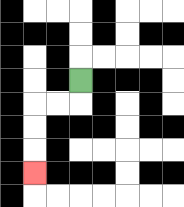{'start': '[3, 3]', 'end': '[1, 7]', 'path_directions': 'D,L,L,D,D,D', 'path_coordinates': '[[3, 3], [3, 4], [2, 4], [1, 4], [1, 5], [1, 6], [1, 7]]'}